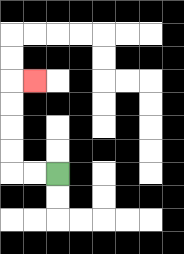{'start': '[2, 7]', 'end': '[1, 3]', 'path_directions': 'L,L,U,U,U,U,R', 'path_coordinates': '[[2, 7], [1, 7], [0, 7], [0, 6], [0, 5], [0, 4], [0, 3], [1, 3]]'}